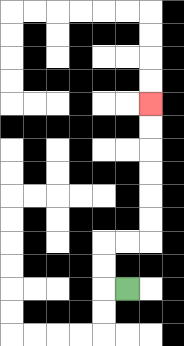{'start': '[5, 12]', 'end': '[6, 4]', 'path_directions': 'L,U,U,R,R,U,U,U,U,U,U', 'path_coordinates': '[[5, 12], [4, 12], [4, 11], [4, 10], [5, 10], [6, 10], [6, 9], [6, 8], [6, 7], [6, 6], [6, 5], [6, 4]]'}